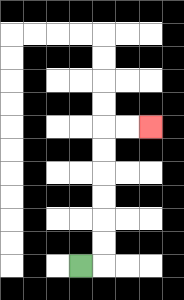{'start': '[3, 11]', 'end': '[6, 5]', 'path_directions': 'R,U,U,U,U,U,U,R,R', 'path_coordinates': '[[3, 11], [4, 11], [4, 10], [4, 9], [4, 8], [4, 7], [4, 6], [4, 5], [5, 5], [6, 5]]'}